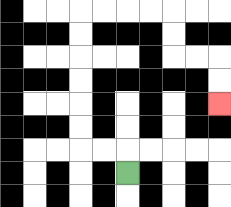{'start': '[5, 7]', 'end': '[9, 4]', 'path_directions': 'U,L,L,U,U,U,U,U,U,R,R,R,R,D,D,R,R,D,D', 'path_coordinates': '[[5, 7], [5, 6], [4, 6], [3, 6], [3, 5], [3, 4], [3, 3], [3, 2], [3, 1], [3, 0], [4, 0], [5, 0], [6, 0], [7, 0], [7, 1], [7, 2], [8, 2], [9, 2], [9, 3], [9, 4]]'}